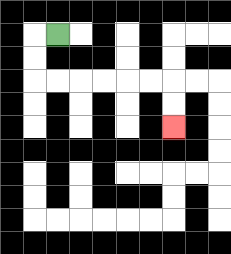{'start': '[2, 1]', 'end': '[7, 5]', 'path_directions': 'L,D,D,R,R,R,R,R,R,D,D', 'path_coordinates': '[[2, 1], [1, 1], [1, 2], [1, 3], [2, 3], [3, 3], [4, 3], [5, 3], [6, 3], [7, 3], [7, 4], [7, 5]]'}